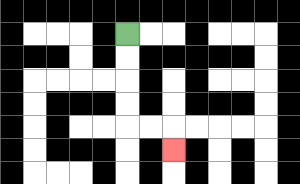{'start': '[5, 1]', 'end': '[7, 6]', 'path_directions': 'D,D,D,D,R,R,D', 'path_coordinates': '[[5, 1], [5, 2], [5, 3], [5, 4], [5, 5], [6, 5], [7, 5], [7, 6]]'}